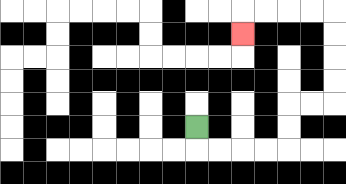{'start': '[8, 5]', 'end': '[10, 1]', 'path_directions': 'D,R,R,R,R,U,U,R,R,U,U,U,U,L,L,L,L,D', 'path_coordinates': '[[8, 5], [8, 6], [9, 6], [10, 6], [11, 6], [12, 6], [12, 5], [12, 4], [13, 4], [14, 4], [14, 3], [14, 2], [14, 1], [14, 0], [13, 0], [12, 0], [11, 0], [10, 0], [10, 1]]'}